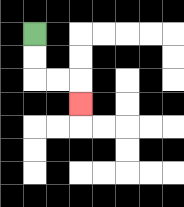{'start': '[1, 1]', 'end': '[3, 4]', 'path_directions': 'D,D,R,R,D', 'path_coordinates': '[[1, 1], [1, 2], [1, 3], [2, 3], [3, 3], [3, 4]]'}